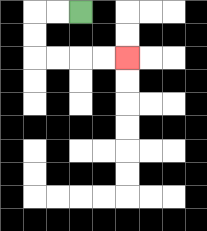{'start': '[3, 0]', 'end': '[5, 2]', 'path_directions': 'L,L,D,D,R,R,R,R', 'path_coordinates': '[[3, 0], [2, 0], [1, 0], [1, 1], [1, 2], [2, 2], [3, 2], [4, 2], [5, 2]]'}